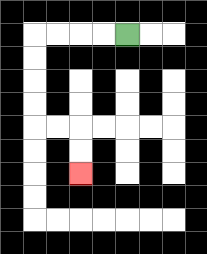{'start': '[5, 1]', 'end': '[3, 7]', 'path_directions': 'L,L,L,L,D,D,D,D,R,R,D,D', 'path_coordinates': '[[5, 1], [4, 1], [3, 1], [2, 1], [1, 1], [1, 2], [1, 3], [1, 4], [1, 5], [2, 5], [3, 5], [3, 6], [3, 7]]'}